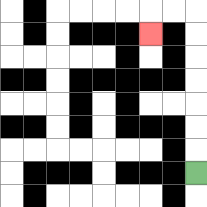{'start': '[8, 7]', 'end': '[6, 1]', 'path_directions': 'U,U,U,U,U,U,U,L,L,D', 'path_coordinates': '[[8, 7], [8, 6], [8, 5], [8, 4], [8, 3], [8, 2], [8, 1], [8, 0], [7, 0], [6, 0], [6, 1]]'}